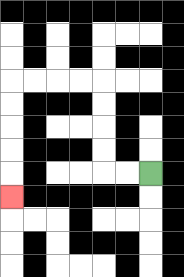{'start': '[6, 7]', 'end': '[0, 8]', 'path_directions': 'L,L,U,U,U,U,L,L,L,L,D,D,D,D,D', 'path_coordinates': '[[6, 7], [5, 7], [4, 7], [4, 6], [4, 5], [4, 4], [4, 3], [3, 3], [2, 3], [1, 3], [0, 3], [0, 4], [0, 5], [0, 6], [0, 7], [0, 8]]'}